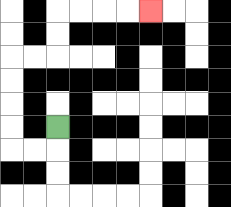{'start': '[2, 5]', 'end': '[6, 0]', 'path_directions': 'D,L,L,U,U,U,U,R,R,U,U,R,R,R,R', 'path_coordinates': '[[2, 5], [2, 6], [1, 6], [0, 6], [0, 5], [0, 4], [0, 3], [0, 2], [1, 2], [2, 2], [2, 1], [2, 0], [3, 0], [4, 0], [5, 0], [6, 0]]'}